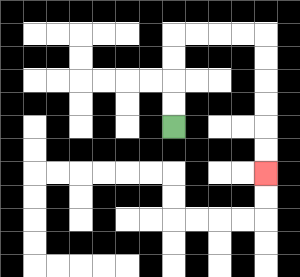{'start': '[7, 5]', 'end': '[11, 7]', 'path_directions': 'U,U,U,U,R,R,R,R,D,D,D,D,D,D', 'path_coordinates': '[[7, 5], [7, 4], [7, 3], [7, 2], [7, 1], [8, 1], [9, 1], [10, 1], [11, 1], [11, 2], [11, 3], [11, 4], [11, 5], [11, 6], [11, 7]]'}